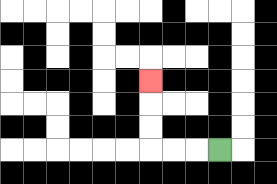{'start': '[9, 6]', 'end': '[6, 3]', 'path_directions': 'L,L,L,U,U,U', 'path_coordinates': '[[9, 6], [8, 6], [7, 6], [6, 6], [6, 5], [6, 4], [6, 3]]'}